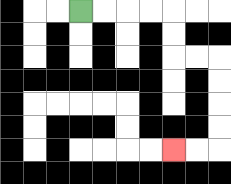{'start': '[3, 0]', 'end': '[7, 6]', 'path_directions': 'R,R,R,R,D,D,R,R,D,D,D,D,L,L', 'path_coordinates': '[[3, 0], [4, 0], [5, 0], [6, 0], [7, 0], [7, 1], [7, 2], [8, 2], [9, 2], [9, 3], [9, 4], [9, 5], [9, 6], [8, 6], [7, 6]]'}